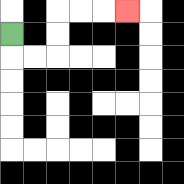{'start': '[0, 1]', 'end': '[5, 0]', 'path_directions': 'D,R,R,U,U,R,R,R', 'path_coordinates': '[[0, 1], [0, 2], [1, 2], [2, 2], [2, 1], [2, 0], [3, 0], [4, 0], [5, 0]]'}